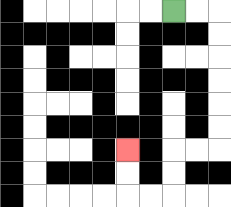{'start': '[7, 0]', 'end': '[5, 6]', 'path_directions': 'R,R,D,D,D,D,D,D,L,L,D,D,L,L,U,U', 'path_coordinates': '[[7, 0], [8, 0], [9, 0], [9, 1], [9, 2], [9, 3], [9, 4], [9, 5], [9, 6], [8, 6], [7, 6], [7, 7], [7, 8], [6, 8], [5, 8], [5, 7], [5, 6]]'}